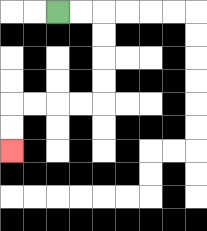{'start': '[2, 0]', 'end': '[0, 6]', 'path_directions': 'R,R,D,D,D,D,L,L,L,L,D,D', 'path_coordinates': '[[2, 0], [3, 0], [4, 0], [4, 1], [4, 2], [4, 3], [4, 4], [3, 4], [2, 4], [1, 4], [0, 4], [0, 5], [0, 6]]'}